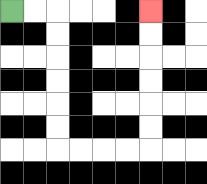{'start': '[0, 0]', 'end': '[6, 0]', 'path_directions': 'R,R,D,D,D,D,D,D,R,R,R,R,U,U,U,U,U,U', 'path_coordinates': '[[0, 0], [1, 0], [2, 0], [2, 1], [2, 2], [2, 3], [2, 4], [2, 5], [2, 6], [3, 6], [4, 6], [5, 6], [6, 6], [6, 5], [6, 4], [6, 3], [6, 2], [6, 1], [6, 0]]'}